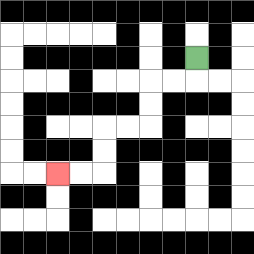{'start': '[8, 2]', 'end': '[2, 7]', 'path_directions': 'D,L,L,D,D,L,L,D,D,L,L', 'path_coordinates': '[[8, 2], [8, 3], [7, 3], [6, 3], [6, 4], [6, 5], [5, 5], [4, 5], [4, 6], [4, 7], [3, 7], [2, 7]]'}